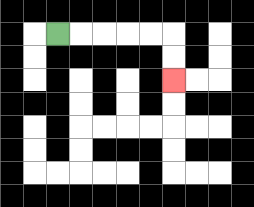{'start': '[2, 1]', 'end': '[7, 3]', 'path_directions': 'R,R,R,R,R,D,D', 'path_coordinates': '[[2, 1], [3, 1], [4, 1], [5, 1], [6, 1], [7, 1], [7, 2], [7, 3]]'}